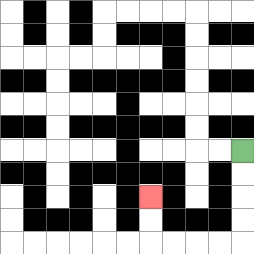{'start': '[10, 6]', 'end': '[6, 8]', 'path_directions': 'D,D,D,D,L,L,L,L,U,U', 'path_coordinates': '[[10, 6], [10, 7], [10, 8], [10, 9], [10, 10], [9, 10], [8, 10], [7, 10], [6, 10], [6, 9], [6, 8]]'}